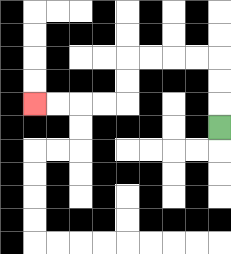{'start': '[9, 5]', 'end': '[1, 4]', 'path_directions': 'U,U,U,L,L,L,L,D,D,L,L,L,L', 'path_coordinates': '[[9, 5], [9, 4], [9, 3], [9, 2], [8, 2], [7, 2], [6, 2], [5, 2], [5, 3], [5, 4], [4, 4], [3, 4], [2, 4], [1, 4]]'}